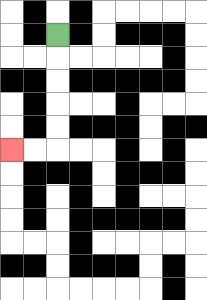{'start': '[2, 1]', 'end': '[0, 6]', 'path_directions': 'D,D,D,D,D,L,L', 'path_coordinates': '[[2, 1], [2, 2], [2, 3], [2, 4], [2, 5], [2, 6], [1, 6], [0, 6]]'}